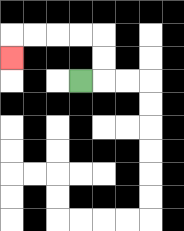{'start': '[3, 3]', 'end': '[0, 2]', 'path_directions': 'R,U,U,L,L,L,L,D', 'path_coordinates': '[[3, 3], [4, 3], [4, 2], [4, 1], [3, 1], [2, 1], [1, 1], [0, 1], [0, 2]]'}